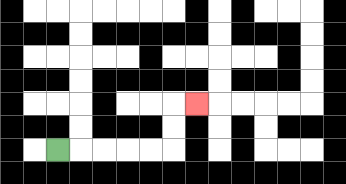{'start': '[2, 6]', 'end': '[8, 4]', 'path_directions': 'R,R,R,R,R,U,U,R', 'path_coordinates': '[[2, 6], [3, 6], [4, 6], [5, 6], [6, 6], [7, 6], [7, 5], [7, 4], [8, 4]]'}